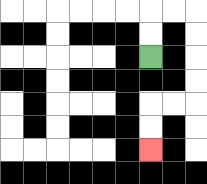{'start': '[6, 2]', 'end': '[6, 6]', 'path_directions': 'U,U,R,R,D,D,D,D,L,L,D,D', 'path_coordinates': '[[6, 2], [6, 1], [6, 0], [7, 0], [8, 0], [8, 1], [8, 2], [8, 3], [8, 4], [7, 4], [6, 4], [6, 5], [6, 6]]'}